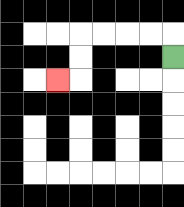{'start': '[7, 2]', 'end': '[2, 3]', 'path_directions': 'U,L,L,L,L,D,D,L', 'path_coordinates': '[[7, 2], [7, 1], [6, 1], [5, 1], [4, 1], [3, 1], [3, 2], [3, 3], [2, 3]]'}